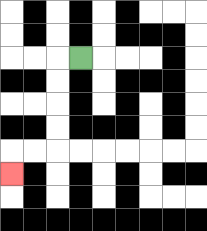{'start': '[3, 2]', 'end': '[0, 7]', 'path_directions': 'L,D,D,D,D,L,L,D', 'path_coordinates': '[[3, 2], [2, 2], [2, 3], [2, 4], [2, 5], [2, 6], [1, 6], [0, 6], [0, 7]]'}